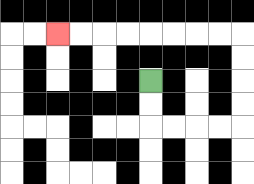{'start': '[6, 3]', 'end': '[2, 1]', 'path_directions': 'D,D,R,R,R,R,U,U,U,U,L,L,L,L,L,L,L,L', 'path_coordinates': '[[6, 3], [6, 4], [6, 5], [7, 5], [8, 5], [9, 5], [10, 5], [10, 4], [10, 3], [10, 2], [10, 1], [9, 1], [8, 1], [7, 1], [6, 1], [5, 1], [4, 1], [3, 1], [2, 1]]'}